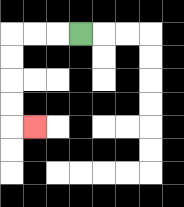{'start': '[3, 1]', 'end': '[1, 5]', 'path_directions': 'L,L,L,D,D,D,D,R', 'path_coordinates': '[[3, 1], [2, 1], [1, 1], [0, 1], [0, 2], [0, 3], [0, 4], [0, 5], [1, 5]]'}